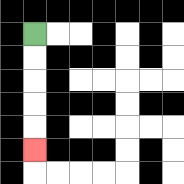{'start': '[1, 1]', 'end': '[1, 6]', 'path_directions': 'D,D,D,D,D', 'path_coordinates': '[[1, 1], [1, 2], [1, 3], [1, 4], [1, 5], [1, 6]]'}